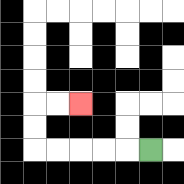{'start': '[6, 6]', 'end': '[3, 4]', 'path_directions': 'L,L,L,L,L,U,U,R,R', 'path_coordinates': '[[6, 6], [5, 6], [4, 6], [3, 6], [2, 6], [1, 6], [1, 5], [1, 4], [2, 4], [3, 4]]'}